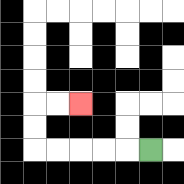{'start': '[6, 6]', 'end': '[3, 4]', 'path_directions': 'L,L,L,L,L,U,U,R,R', 'path_coordinates': '[[6, 6], [5, 6], [4, 6], [3, 6], [2, 6], [1, 6], [1, 5], [1, 4], [2, 4], [3, 4]]'}